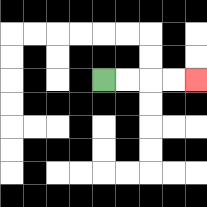{'start': '[4, 3]', 'end': '[8, 3]', 'path_directions': 'R,R,R,R', 'path_coordinates': '[[4, 3], [5, 3], [6, 3], [7, 3], [8, 3]]'}